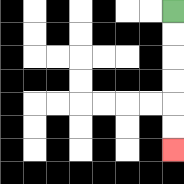{'start': '[7, 0]', 'end': '[7, 6]', 'path_directions': 'D,D,D,D,D,D', 'path_coordinates': '[[7, 0], [7, 1], [7, 2], [7, 3], [7, 4], [7, 5], [7, 6]]'}